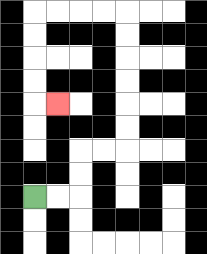{'start': '[1, 8]', 'end': '[2, 4]', 'path_directions': 'R,R,U,U,R,R,U,U,U,U,U,U,L,L,L,L,D,D,D,D,R', 'path_coordinates': '[[1, 8], [2, 8], [3, 8], [3, 7], [3, 6], [4, 6], [5, 6], [5, 5], [5, 4], [5, 3], [5, 2], [5, 1], [5, 0], [4, 0], [3, 0], [2, 0], [1, 0], [1, 1], [1, 2], [1, 3], [1, 4], [2, 4]]'}